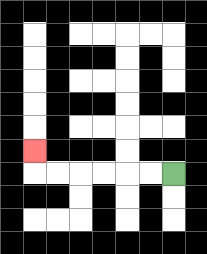{'start': '[7, 7]', 'end': '[1, 6]', 'path_directions': 'L,L,L,L,L,L,U', 'path_coordinates': '[[7, 7], [6, 7], [5, 7], [4, 7], [3, 7], [2, 7], [1, 7], [1, 6]]'}